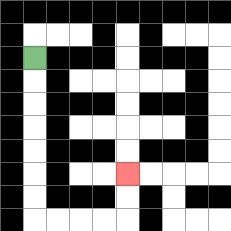{'start': '[1, 2]', 'end': '[5, 7]', 'path_directions': 'D,D,D,D,D,D,D,R,R,R,R,U,U', 'path_coordinates': '[[1, 2], [1, 3], [1, 4], [1, 5], [1, 6], [1, 7], [1, 8], [1, 9], [2, 9], [3, 9], [4, 9], [5, 9], [5, 8], [5, 7]]'}